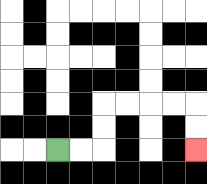{'start': '[2, 6]', 'end': '[8, 6]', 'path_directions': 'R,R,U,U,R,R,R,R,D,D', 'path_coordinates': '[[2, 6], [3, 6], [4, 6], [4, 5], [4, 4], [5, 4], [6, 4], [7, 4], [8, 4], [8, 5], [8, 6]]'}